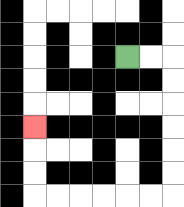{'start': '[5, 2]', 'end': '[1, 5]', 'path_directions': 'R,R,D,D,D,D,D,D,L,L,L,L,L,L,U,U,U', 'path_coordinates': '[[5, 2], [6, 2], [7, 2], [7, 3], [7, 4], [7, 5], [7, 6], [7, 7], [7, 8], [6, 8], [5, 8], [4, 8], [3, 8], [2, 8], [1, 8], [1, 7], [1, 6], [1, 5]]'}